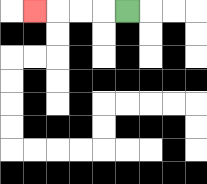{'start': '[5, 0]', 'end': '[1, 0]', 'path_directions': 'L,L,L,L', 'path_coordinates': '[[5, 0], [4, 0], [3, 0], [2, 0], [1, 0]]'}